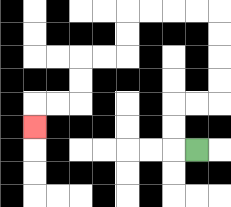{'start': '[8, 6]', 'end': '[1, 5]', 'path_directions': 'L,U,U,R,R,U,U,U,U,L,L,L,L,D,D,L,L,D,D,L,L,D', 'path_coordinates': '[[8, 6], [7, 6], [7, 5], [7, 4], [8, 4], [9, 4], [9, 3], [9, 2], [9, 1], [9, 0], [8, 0], [7, 0], [6, 0], [5, 0], [5, 1], [5, 2], [4, 2], [3, 2], [3, 3], [3, 4], [2, 4], [1, 4], [1, 5]]'}